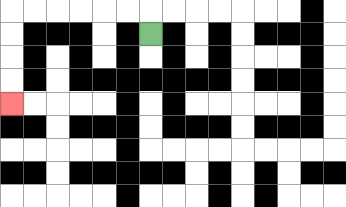{'start': '[6, 1]', 'end': '[0, 4]', 'path_directions': 'U,L,L,L,L,L,L,D,D,D,D', 'path_coordinates': '[[6, 1], [6, 0], [5, 0], [4, 0], [3, 0], [2, 0], [1, 0], [0, 0], [0, 1], [0, 2], [0, 3], [0, 4]]'}